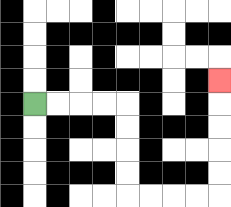{'start': '[1, 4]', 'end': '[9, 3]', 'path_directions': 'R,R,R,R,D,D,D,D,R,R,R,R,U,U,U,U,U', 'path_coordinates': '[[1, 4], [2, 4], [3, 4], [4, 4], [5, 4], [5, 5], [5, 6], [5, 7], [5, 8], [6, 8], [7, 8], [8, 8], [9, 8], [9, 7], [9, 6], [9, 5], [9, 4], [9, 3]]'}